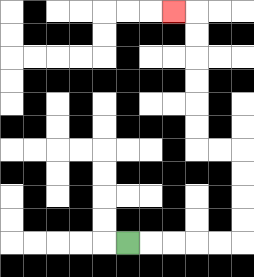{'start': '[5, 10]', 'end': '[7, 0]', 'path_directions': 'R,R,R,R,R,U,U,U,U,L,L,U,U,U,U,U,U,L', 'path_coordinates': '[[5, 10], [6, 10], [7, 10], [8, 10], [9, 10], [10, 10], [10, 9], [10, 8], [10, 7], [10, 6], [9, 6], [8, 6], [8, 5], [8, 4], [8, 3], [8, 2], [8, 1], [8, 0], [7, 0]]'}